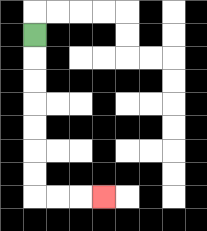{'start': '[1, 1]', 'end': '[4, 8]', 'path_directions': 'D,D,D,D,D,D,D,R,R,R', 'path_coordinates': '[[1, 1], [1, 2], [1, 3], [1, 4], [1, 5], [1, 6], [1, 7], [1, 8], [2, 8], [3, 8], [4, 8]]'}